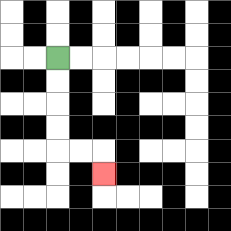{'start': '[2, 2]', 'end': '[4, 7]', 'path_directions': 'D,D,D,D,R,R,D', 'path_coordinates': '[[2, 2], [2, 3], [2, 4], [2, 5], [2, 6], [3, 6], [4, 6], [4, 7]]'}